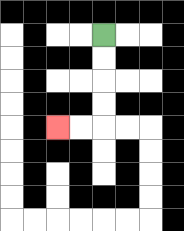{'start': '[4, 1]', 'end': '[2, 5]', 'path_directions': 'D,D,D,D,L,L', 'path_coordinates': '[[4, 1], [4, 2], [4, 3], [4, 4], [4, 5], [3, 5], [2, 5]]'}